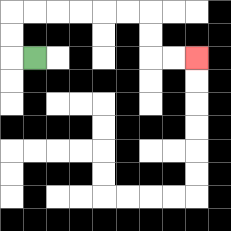{'start': '[1, 2]', 'end': '[8, 2]', 'path_directions': 'L,U,U,R,R,R,R,R,R,D,D,R,R', 'path_coordinates': '[[1, 2], [0, 2], [0, 1], [0, 0], [1, 0], [2, 0], [3, 0], [4, 0], [5, 0], [6, 0], [6, 1], [6, 2], [7, 2], [8, 2]]'}